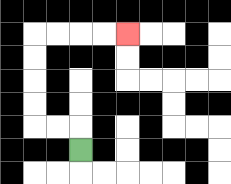{'start': '[3, 6]', 'end': '[5, 1]', 'path_directions': 'U,L,L,U,U,U,U,R,R,R,R', 'path_coordinates': '[[3, 6], [3, 5], [2, 5], [1, 5], [1, 4], [1, 3], [1, 2], [1, 1], [2, 1], [3, 1], [4, 1], [5, 1]]'}